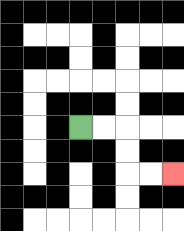{'start': '[3, 5]', 'end': '[7, 7]', 'path_directions': 'R,R,D,D,R,R', 'path_coordinates': '[[3, 5], [4, 5], [5, 5], [5, 6], [5, 7], [6, 7], [7, 7]]'}